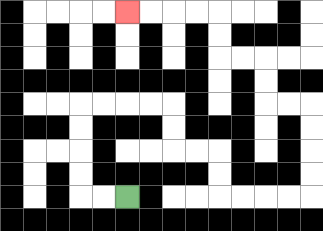{'start': '[5, 8]', 'end': '[5, 0]', 'path_directions': 'L,L,U,U,U,U,R,R,R,R,D,D,R,R,D,D,R,R,R,R,U,U,U,U,L,L,U,U,L,L,U,U,L,L,L,L', 'path_coordinates': '[[5, 8], [4, 8], [3, 8], [3, 7], [3, 6], [3, 5], [3, 4], [4, 4], [5, 4], [6, 4], [7, 4], [7, 5], [7, 6], [8, 6], [9, 6], [9, 7], [9, 8], [10, 8], [11, 8], [12, 8], [13, 8], [13, 7], [13, 6], [13, 5], [13, 4], [12, 4], [11, 4], [11, 3], [11, 2], [10, 2], [9, 2], [9, 1], [9, 0], [8, 0], [7, 0], [6, 0], [5, 0]]'}